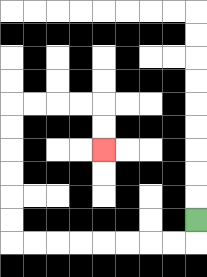{'start': '[8, 9]', 'end': '[4, 6]', 'path_directions': 'D,L,L,L,L,L,L,L,L,U,U,U,U,U,U,R,R,R,R,D,D', 'path_coordinates': '[[8, 9], [8, 10], [7, 10], [6, 10], [5, 10], [4, 10], [3, 10], [2, 10], [1, 10], [0, 10], [0, 9], [0, 8], [0, 7], [0, 6], [0, 5], [0, 4], [1, 4], [2, 4], [3, 4], [4, 4], [4, 5], [4, 6]]'}